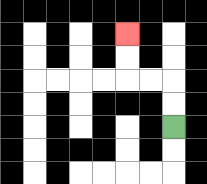{'start': '[7, 5]', 'end': '[5, 1]', 'path_directions': 'U,U,L,L,U,U', 'path_coordinates': '[[7, 5], [7, 4], [7, 3], [6, 3], [5, 3], [5, 2], [5, 1]]'}